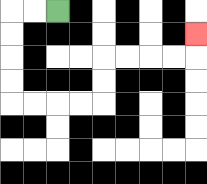{'start': '[2, 0]', 'end': '[8, 1]', 'path_directions': 'L,L,D,D,D,D,R,R,R,R,U,U,R,R,R,R,U', 'path_coordinates': '[[2, 0], [1, 0], [0, 0], [0, 1], [0, 2], [0, 3], [0, 4], [1, 4], [2, 4], [3, 4], [4, 4], [4, 3], [4, 2], [5, 2], [6, 2], [7, 2], [8, 2], [8, 1]]'}